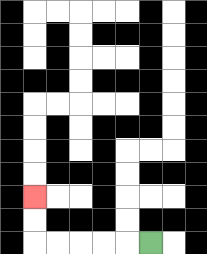{'start': '[6, 10]', 'end': '[1, 8]', 'path_directions': 'L,L,L,L,L,U,U', 'path_coordinates': '[[6, 10], [5, 10], [4, 10], [3, 10], [2, 10], [1, 10], [1, 9], [1, 8]]'}